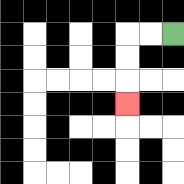{'start': '[7, 1]', 'end': '[5, 4]', 'path_directions': 'L,L,D,D,D', 'path_coordinates': '[[7, 1], [6, 1], [5, 1], [5, 2], [5, 3], [5, 4]]'}